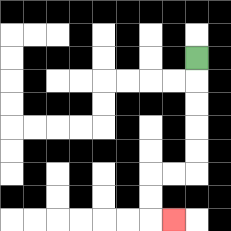{'start': '[8, 2]', 'end': '[7, 9]', 'path_directions': 'D,D,D,D,D,L,L,D,D,R', 'path_coordinates': '[[8, 2], [8, 3], [8, 4], [8, 5], [8, 6], [8, 7], [7, 7], [6, 7], [6, 8], [6, 9], [7, 9]]'}